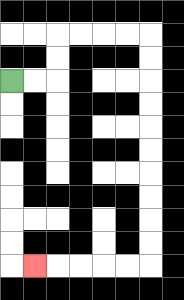{'start': '[0, 3]', 'end': '[1, 11]', 'path_directions': 'R,R,U,U,R,R,R,R,D,D,D,D,D,D,D,D,D,D,L,L,L,L,L', 'path_coordinates': '[[0, 3], [1, 3], [2, 3], [2, 2], [2, 1], [3, 1], [4, 1], [5, 1], [6, 1], [6, 2], [6, 3], [6, 4], [6, 5], [6, 6], [6, 7], [6, 8], [6, 9], [6, 10], [6, 11], [5, 11], [4, 11], [3, 11], [2, 11], [1, 11]]'}